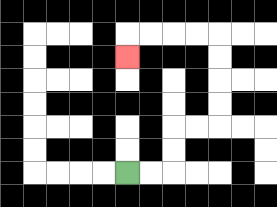{'start': '[5, 7]', 'end': '[5, 2]', 'path_directions': 'R,R,U,U,R,R,U,U,U,U,L,L,L,L,D', 'path_coordinates': '[[5, 7], [6, 7], [7, 7], [7, 6], [7, 5], [8, 5], [9, 5], [9, 4], [9, 3], [9, 2], [9, 1], [8, 1], [7, 1], [6, 1], [5, 1], [5, 2]]'}